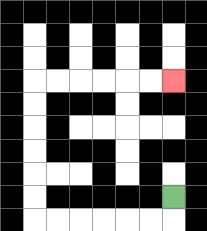{'start': '[7, 8]', 'end': '[7, 3]', 'path_directions': 'D,L,L,L,L,L,L,U,U,U,U,U,U,R,R,R,R,R,R', 'path_coordinates': '[[7, 8], [7, 9], [6, 9], [5, 9], [4, 9], [3, 9], [2, 9], [1, 9], [1, 8], [1, 7], [1, 6], [1, 5], [1, 4], [1, 3], [2, 3], [3, 3], [4, 3], [5, 3], [6, 3], [7, 3]]'}